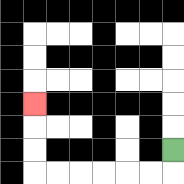{'start': '[7, 6]', 'end': '[1, 4]', 'path_directions': 'D,L,L,L,L,L,L,U,U,U', 'path_coordinates': '[[7, 6], [7, 7], [6, 7], [5, 7], [4, 7], [3, 7], [2, 7], [1, 7], [1, 6], [1, 5], [1, 4]]'}